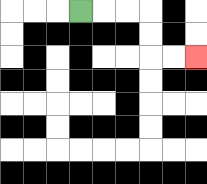{'start': '[3, 0]', 'end': '[8, 2]', 'path_directions': 'R,R,R,D,D,R,R', 'path_coordinates': '[[3, 0], [4, 0], [5, 0], [6, 0], [6, 1], [6, 2], [7, 2], [8, 2]]'}